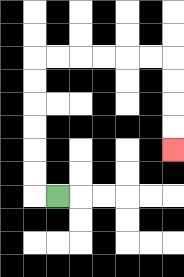{'start': '[2, 8]', 'end': '[7, 6]', 'path_directions': 'L,U,U,U,U,U,U,R,R,R,R,R,R,D,D,D,D', 'path_coordinates': '[[2, 8], [1, 8], [1, 7], [1, 6], [1, 5], [1, 4], [1, 3], [1, 2], [2, 2], [3, 2], [4, 2], [5, 2], [6, 2], [7, 2], [7, 3], [7, 4], [7, 5], [7, 6]]'}